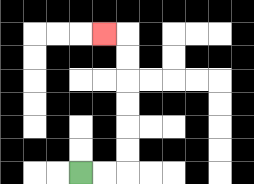{'start': '[3, 7]', 'end': '[4, 1]', 'path_directions': 'R,R,U,U,U,U,U,U,L', 'path_coordinates': '[[3, 7], [4, 7], [5, 7], [5, 6], [5, 5], [5, 4], [5, 3], [5, 2], [5, 1], [4, 1]]'}